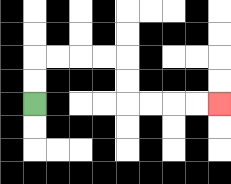{'start': '[1, 4]', 'end': '[9, 4]', 'path_directions': 'U,U,R,R,R,R,D,D,R,R,R,R', 'path_coordinates': '[[1, 4], [1, 3], [1, 2], [2, 2], [3, 2], [4, 2], [5, 2], [5, 3], [5, 4], [6, 4], [7, 4], [8, 4], [9, 4]]'}